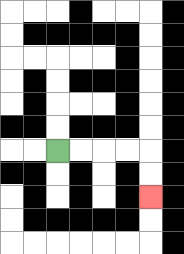{'start': '[2, 6]', 'end': '[6, 8]', 'path_directions': 'R,R,R,R,D,D', 'path_coordinates': '[[2, 6], [3, 6], [4, 6], [5, 6], [6, 6], [6, 7], [6, 8]]'}